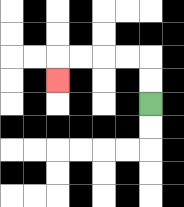{'start': '[6, 4]', 'end': '[2, 3]', 'path_directions': 'U,U,L,L,L,L,D', 'path_coordinates': '[[6, 4], [6, 3], [6, 2], [5, 2], [4, 2], [3, 2], [2, 2], [2, 3]]'}